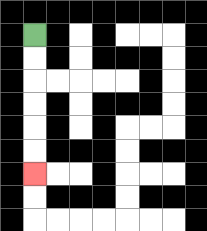{'start': '[1, 1]', 'end': '[1, 7]', 'path_directions': 'D,D,D,D,D,D', 'path_coordinates': '[[1, 1], [1, 2], [1, 3], [1, 4], [1, 5], [1, 6], [1, 7]]'}